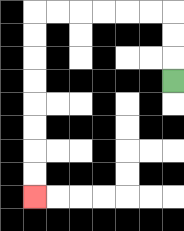{'start': '[7, 3]', 'end': '[1, 8]', 'path_directions': 'U,U,U,L,L,L,L,L,L,D,D,D,D,D,D,D,D', 'path_coordinates': '[[7, 3], [7, 2], [7, 1], [7, 0], [6, 0], [5, 0], [4, 0], [3, 0], [2, 0], [1, 0], [1, 1], [1, 2], [1, 3], [1, 4], [1, 5], [1, 6], [1, 7], [1, 8]]'}